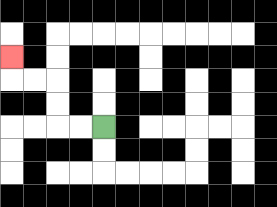{'start': '[4, 5]', 'end': '[0, 2]', 'path_directions': 'L,L,U,U,L,L,U', 'path_coordinates': '[[4, 5], [3, 5], [2, 5], [2, 4], [2, 3], [1, 3], [0, 3], [0, 2]]'}